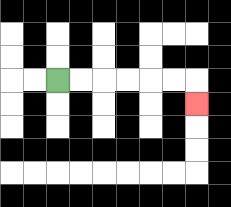{'start': '[2, 3]', 'end': '[8, 4]', 'path_directions': 'R,R,R,R,R,R,D', 'path_coordinates': '[[2, 3], [3, 3], [4, 3], [5, 3], [6, 3], [7, 3], [8, 3], [8, 4]]'}